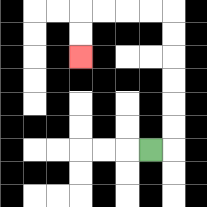{'start': '[6, 6]', 'end': '[3, 2]', 'path_directions': 'R,U,U,U,U,U,U,L,L,L,L,D,D', 'path_coordinates': '[[6, 6], [7, 6], [7, 5], [7, 4], [7, 3], [7, 2], [7, 1], [7, 0], [6, 0], [5, 0], [4, 0], [3, 0], [3, 1], [3, 2]]'}